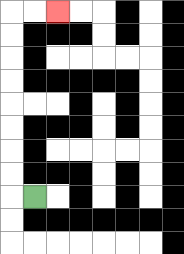{'start': '[1, 8]', 'end': '[2, 0]', 'path_directions': 'L,U,U,U,U,U,U,U,U,R,R', 'path_coordinates': '[[1, 8], [0, 8], [0, 7], [0, 6], [0, 5], [0, 4], [0, 3], [0, 2], [0, 1], [0, 0], [1, 0], [2, 0]]'}